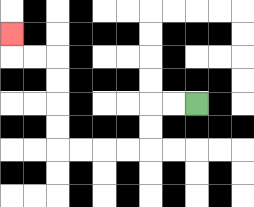{'start': '[8, 4]', 'end': '[0, 1]', 'path_directions': 'L,L,D,D,L,L,L,L,U,U,U,U,L,L,U', 'path_coordinates': '[[8, 4], [7, 4], [6, 4], [6, 5], [6, 6], [5, 6], [4, 6], [3, 6], [2, 6], [2, 5], [2, 4], [2, 3], [2, 2], [1, 2], [0, 2], [0, 1]]'}